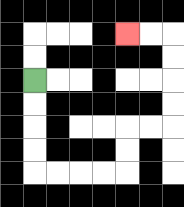{'start': '[1, 3]', 'end': '[5, 1]', 'path_directions': 'D,D,D,D,R,R,R,R,U,U,R,R,U,U,U,U,L,L', 'path_coordinates': '[[1, 3], [1, 4], [1, 5], [1, 6], [1, 7], [2, 7], [3, 7], [4, 7], [5, 7], [5, 6], [5, 5], [6, 5], [7, 5], [7, 4], [7, 3], [7, 2], [7, 1], [6, 1], [5, 1]]'}